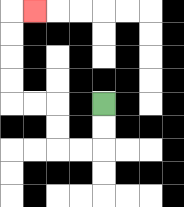{'start': '[4, 4]', 'end': '[1, 0]', 'path_directions': 'D,D,L,L,U,U,L,L,U,U,U,U,R', 'path_coordinates': '[[4, 4], [4, 5], [4, 6], [3, 6], [2, 6], [2, 5], [2, 4], [1, 4], [0, 4], [0, 3], [0, 2], [0, 1], [0, 0], [1, 0]]'}